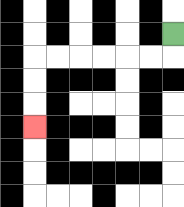{'start': '[7, 1]', 'end': '[1, 5]', 'path_directions': 'D,L,L,L,L,L,L,D,D,D', 'path_coordinates': '[[7, 1], [7, 2], [6, 2], [5, 2], [4, 2], [3, 2], [2, 2], [1, 2], [1, 3], [1, 4], [1, 5]]'}